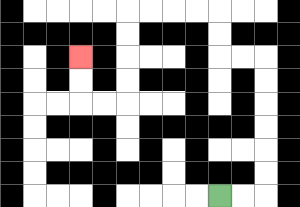{'start': '[9, 8]', 'end': '[3, 2]', 'path_directions': 'R,R,U,U,U,U,U,U,L,L,U,U,L,L,L,L,D,D,D,D,L,L,U,U', 'path_coordinates': '[[9, 8], [10, 8], [11, 8], [11, 7], [11, 6], [11, 5], [11, 4], [11, 3], [11, 2], [10, 2], [9, 2], [9, 1], [9, 0], [8, 0], [7, 0], [6, 0], [5, 0], [5, 1], [5, 2], [5, 3], [5, 4], [4, 4], [3, 4], [3, 3], [3, 2]]'}